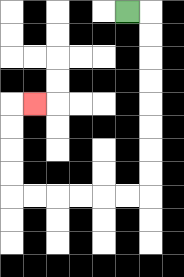{'start': '[5, 0]', 'end': '[1, 4]', 'path_directions': 'R,D,D,D,D,D,D,D,D,L,L,L,L,L,L,U,U,U,U,R', 'path_coordinates': '[[5, 0], [6, 0], [6, 1], [6, 2], [6, 3], [6, 4], [6, 5], [6, 6], [6, 7], [6, 8], [5, 8], [4, 8], [3, 8], [2, 8], [1, 8], [0, 8], [0, 7], [0, 6], [0, 5], [0, 4], [1, 4]]'}